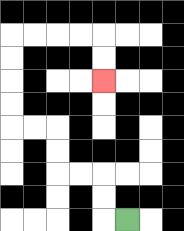{'start': '[5, 9]', 'end': '[4, 3]', 'path_directions': 'L,U,U,L,L,U,U,L,L,U,U,U,U,R,R,R,R,D,D', 'path_coordinates': '[[5, 9], [4, 9], [4, 8], [4, 7], [3, 7], [2, 7], [2, 6], [2, 5], [1, 5], [0, 5], [0, 4], [0, 3], [0, 2], [0, 1], [1, 1], [2, 1], [3, 1], [4, 1], [4, 2], [4, 3]]'}